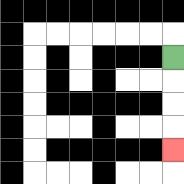{'start': '[7, 2]', 'end': '[7, 6]', 'path_directions': 'D,D,D,D', 'path_coordinates': '[[7, 2], [7, 3], [7, 4], [7, 5], [7, 6]]'}